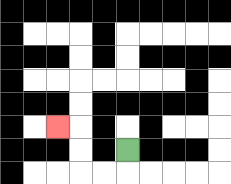{'start': '[5, 6]', 'end': '[2, 5]', 'path_directions': 'D,L,L,U,U,L', 'path_coordinates': '[[5, 6], [5, 7], [4, 7], [3, 7], [3, 6], [3, 5], [2, 5]]'}